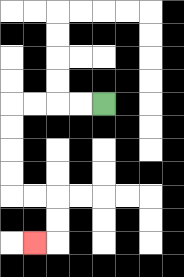{'start': '[4, 4]', 'end': '[1, 10]', 'path_directions': 'L,L,L,L,D,D,D,D,R,R,D,D,L', 'path_coordinates': '[[4, 4], [3, 4], [2, 4], [1, 4], [0, 4], [0, 5], [0, 6], [0, 7], [0, 8], [1, 8], [2, 8], [2, 9], [2, 10], [1, 10]]'}